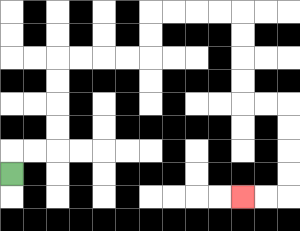{'start': '[0, 7]', 'end': '[10, 8]', 'path_directions': 'U,R,R,U,U,U,U,R,R,R,R,U,U,R,R,R,R,D,D,D,D,R,R,D,D,D,D,L,L', 'path_coordinates': '[[0, 7], [0, 6], [1, 6], [2, 6], [2, 5], [2, 4], [2, 3], [2, 2], [3, 2], [4, 2], [5, 2], [6, 2], [6, 1], [6, 0], [7, 0], [8, 0], [9, 0], [10, 0], [10, 1], [10, 2], [10, 3], [10, 4], [11, 4], [12, 4], [12, 5], [12, 6], [12, 7], [12, 8], [11, 8], [10, 8]]'}